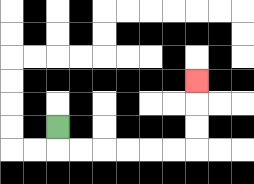{'start': '[2, 5]', 'end': '[8, 3]', 'path_directions': 'D,R,R,R,R,R,R,U,U,U', 'path_coordinates': '[[2, 5], [2, 6], [3, 6], [4, 6], [5, 6], [6, 6], [7, 6], [8, 6], [8, 5], [8, 4], [8, 3]]'}